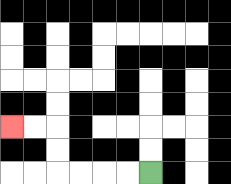{'start': '[6, 7]', 'end': '[0, 5]', 'path_directions': 'L,L,L,L,U,U,L,L', 'path_coordinates': '[[6, 7], [5, 7], [4, 7], [3, 7], [2, 7], [2, 6], [2, 5], [1, 5], [0, 5]]'}